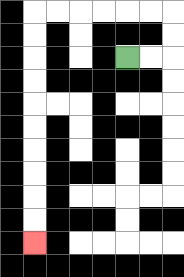{'start': '[5, 2]', 'end': '[1, 10]', 'path_directions': 'R,R,U,U,L,L,L,L,L,L,D,D,D,D,D,D,D,D,D,D', 'path_coordinates': '[[5, 2], [6, 2], [7, 2], [7, 1], [7, 0], [6, 0], [5, 0], [4, 0], [3, 0], [2, 0], [1, 0], [1, 1], [1, 2], [1, 3], [1, 4], [1, 5], [1, 6], [1, 7], [1, 8], [1, 9], [1, 10]]'}